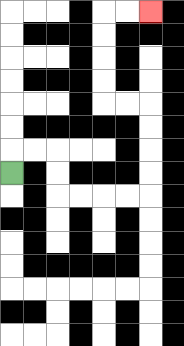{'start': '[0, 7]', 'end': '[6, 0]', 'path_directions': 'U,R,R,D,D,R,R,R,R,U,U,U,U,L,L,U,U,U,U,R,R', 'path_coordinates': '[[0, 7], [0, 6], [1, 6], [2, 6], [2, 7], [2, 8], [3, 8], [4, 8], [5, 8], [6, 8], [6, 7], [6, 6], [6, 5], [6, 4], [5, 4], [4, 4], [4, 3], [4, 2], [4, 1], [4, 0], [5, 0], [6, 0]]'}